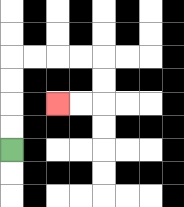{'start': '[0, 6]', 'end': '[2, 4]', 'path_directions': 'U,U,U,U,R,R,R,R,D,D,L,L', 'path_coordinates': '[[0, 6], [0, 5], [0, 4], [0, 3], [0, 2], [1, 2], [2, 2], [3, 2], [4, 2], [4, 3], [4, 4], [3, 4], [2, 4]]'}